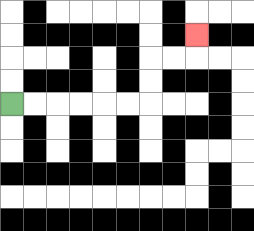{'start': '[0, 4]', 'end': '[8, 1]', 'path_directions': 'R,R,R,R,R,R,U,U,R,R,U', 'path_coordinates': '[[0, 4], [1, 4], [2, 4], [3, 4], [4, 4], [5, 4], [6, 4], [6, 3], [6, 2], [7, 2], [8, 2], [8, 1]]'}